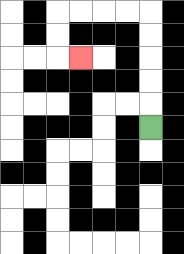{'start': '[6, 5]', 'end': '[3, 2]', 'path_directions': 'U,U,U,U,U,L,L,L,L,D,D,R', 'path_coordinates': '[[6, 5], [6, 4], [6, 3], [6, 2], [6, 1], [6, 0], [5, 0], [4, 0], [3, 0], [2, 0], [2, 1], [2, 2], [3, 2]]'}